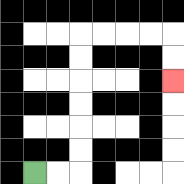{'start': '[1, 7]', 'end': '[7, 3]', 'path_directions': 'R,R,U,U,U,U,U,U,R,R,R,R,D,D', 'path_coordinates': '[[1, 7], [2, 7], [3, 7], [3, 6], [3, 5], [3, 4], [3, 3], [3, 2], [3, 1], [4, 1], [5, 1], [6, 1], [7, 1], [7, 2], [7, 3]]'}